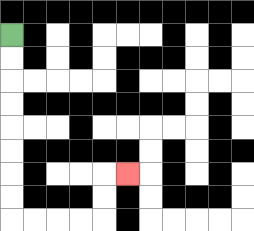{'start': '[0, 1]', 'end': '[5, 7]', 'path_directions': 'D,D,D,D,D,D,D,D,R,R,R,R,U,U,R', 'path_coordinates': '[[0, 1], [0, 2], [0, 3], [0, 4], [0, 5], [0, 6], [0, 7], [0, 8], [0, 9], [1, 9], [2, 9], [3, 9], [4, 9], [4, 8], [4, 7], [5, 7]]'}